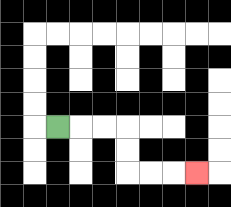{'start': '[2, 5]', 'end': '[8, 7]', 'path_directions': 'R,R,R,D,D,R,R,R', 'path_coordinates': '[[2, 5], [3, 5], [4, 5], [5, 5], [5, 6], [5, 7], [6, 7], [7, 7], [8, 7]]'}